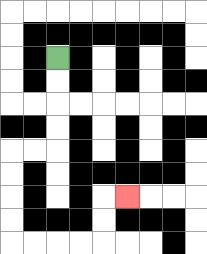{'start': '[2, 2]', 'end': '[5, 8]', 'path_directions': 'D,D,D,D,L,L,D,D,D,D,R,R,R,R,U,U,R', 'path_coordinates': '[[2, 2], [2, 3], [2, 4], [2, 5], [2, 6], [1, 6], [0, 6], [0, 7], [0, 8], [0, 9], [0, 10], [1, 10], [2, 10], [3, 10], [4, 10], [4, 9], [4, 8], [5, 8]]'}